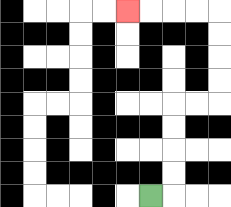{'start': '[6, 8]', 'end': '[5, 0]', 'path_directions': 'R,U,U,U,U,R,R,U,U,U,U,L,L,L,L', 'path_coordinates': '[[6, 8], [7, 8], [7, 7], [7, 6], [7, 5], [7, 4], [8, 4], [9, 4], [9, 3], [9, 2], [9, 1], [9, 0], [8, 0], [7, 0], [6, 0], [5, 0]]'}